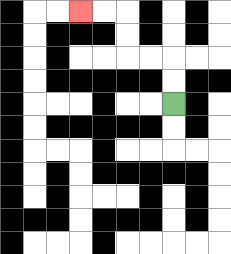{'start': '[7, 4]', 'end': '[3, 0]', 'path_directions': 'U,U,L,L,U,U,L,L', 'path_coordinates': '[[7, 4], [7, 3], [7, 2], [6, 2], [5, 2], [5, 1], [5, 0], [4, 0], [3, 0]]'}